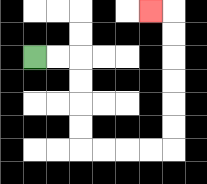{'start': '[1, 2]', 'end': '[6, 0]', 'path_directions': 'R,R,D,D,D,D,R,R,R,R,U,U,U,U,U,U,L', 'path_coordinates': '[[1, 2], [2, 2], [3, 2], [3, 3], [3, 4], [3, 5], [3, 6], [4, 6], [5, 6], [6, 6], [7, 6], [7, 5], [7, 4], [7, 3], [7, 2], [7, 1], [7, 0], [6, 0]]'}